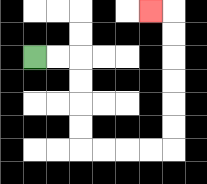{'start': '[1, 2]', 'end': '[6, 0]', 'path_directions': 'R,R,D,D,D,D,R,R,R,R,U,U,U,U,U,U,L', 'path_coordinates': '[[1, 2], [2, 2], [3, 2], [3, 3], [3, 4], [3, 5], [3, 6], [4, 6], [5, 6], [6, 6], [7, 6], [7, 5], [7, 4], [7, 3], [7, 2], [7, 1], [7, 0], [6, 0]]'}